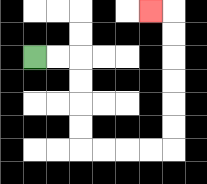{'start': '[1, 2]', 'end': '[6, 0]', 'path_directions': 'R,R,D,D,D,D,R,R,R,R,U,U,U,U,U,U,L', 'path_coordinates': '[[1, 2], [2, 2], [3, 2], [3, 3], [3, 4], [3, 5], [3, 6], [4, 6], [5, 6], [6, 6], [7, 6], [7, 5], [7, 4], [7, 3], [7, 2], [7, 1], [7, 0], [6, 0]]'}